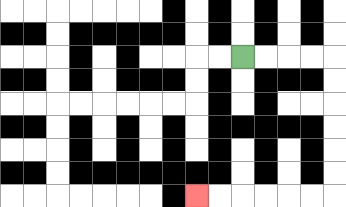{'start': '[10, 2]', 'end': '[8, 8]', 'path_directions': 'R,R,R,R,D,D,D,D,D,D,L,L,L,L,L,L', 'path_coordinates': '[[10, 2], [11, 2], [12, 2], [13, 2], [14, 2], [14, 3], [14, 4], [14, 5], [14, 6], [14, 7], [14, 8], [13, 8], [12, 8], [11, 8], [10, 8], [9, 8], [8, 8]]'}